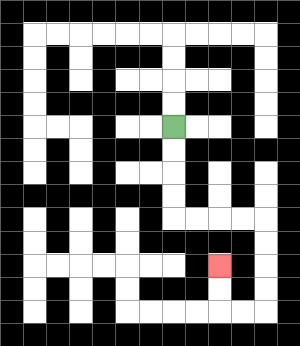{'start': '[7, 5]', 'end': '[9, 11]', 'path_directions': 'D,D,D,D,R,R,R,R,D,D,D,D,L,L,U,U', 'path_coordinates': '[[7, 5], [7, 6], [7, 7], [7, 8], [7, 9], [8, 9], [9, 9], [10, 9], [11, 9], [11, 10], [11, 11], [11, 12], [11, 13], [10, 13], [9, 13], [9, 12], [9, 11]]'}